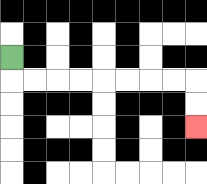{'start': '[0, 2]', 'end': '[8, 5]', 'path_directions': 'D,R,R,R,R,R,R,R,R,D,D', 'path_coordinates': '[[0, 2], [0, 3], [1, 3], [2, 3], [3, 3], [4, 3], [5, 3], [6, 3], [7, 3], [8, 3], [8, 4], [8, 5]]'}